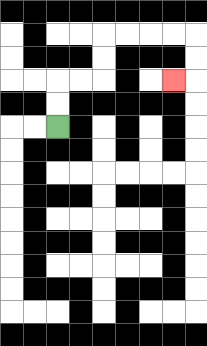{'start': '[2, 5]', 'end': '[7, 3]', 'path_directions': 'U,U,R,R,U,U,R,R,R,R,D,D,L', 'path_coordinates': '[[2, 5], [2, 4], [2, 3], [3, 3], [4, 3], [4, 2], [4, 1], [5, 1], [6, 1], [7, 1], [8, 1], [8, 2], [8, 3], [7, 3]]'}